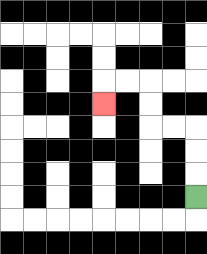{'start': '[8, 8]', 'end': '[4, 4]', 'path_directions': 'U,U,U,L,L,U,U,L,L,D', 'path_coordinates': '[[8, 8], [8, 7], [8, 6], [8, 5], [7, 5], [6, 5], [6, 4], [6, 3], [5, 3], [4, 3], [4, 4]]'}